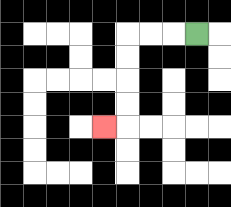{'start': '[8, 1]', 'end': '[4, 5]', 'path_directions': 'L,L,L,D,D,D,D,L', 'path_coordinates': '[[8, 1], [7, 1], [6, 1], [5, 1], [5, 2], [5, 3], [5, 4], [5, 5], [4, 5]]'}